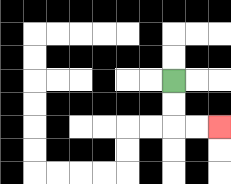{'start': '[7, 3]', 'end': '[9, 5]', 'path_directions': 'D,D,R,R', 'path_coordinates': '[[7, 3], [7, 4], [7, 5], [8, 5], [9, 5]]'}